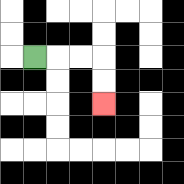{'start': '[1, 2]', 'end': '[4, 4]', 'path_directions': 'R,R,R,D,D', 'path_coordinates': '[[1, 2], [2, 2], [3, 2], [4, 2], [4, 3], [4, 4]]'}